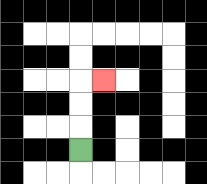{'start': '[3, 6]', 'end': '[4, 3]', 'path_directions': 'U,U,U,R', 'path_coordinates': '[[3, 6], [3, 5], [3, 4], [3, 3], [4, 3]]'}